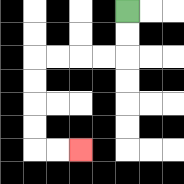{'start': '[5, 0]', 'end': '[3, 6]', 'path_directions': 'D,D,L,L,L,L,D,D,D,D,R,R', 'path_coordinates': '[[5, 0], [5, 1], [5, 2], [4, 2], [3, 2], [2, 2], [1, 2], [1, 3], [1, 4], [1, 5], [1, 6], [2, 6], [3, 6]]'}